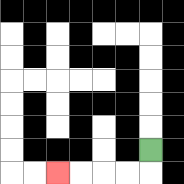{'start': '[6, 6]', 'end': '[2, 7]', 'path_directions': 'D,L,L,L,L', 'path_coordinates': '[[6, 6], [6, 7], [5, 7], [4, 7], [3, 7], [2, 7]]'}